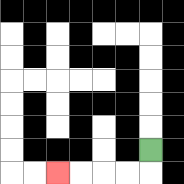{'start': '[6, 6]', 'end': '[2, 7]', 'path_directions': 'D,L,L,L,L', 'path_coordinates': '[[6, 6], [6, 7], [5, 7], [4, 7], [3, 7], [2, 7]]'}